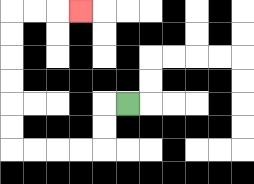{'start': '[5, 4]', 'end': '[3, 0]', 'path_directions': 'L,D,D,L,L,L,L,U,U,U,U,U,U,R,R,R', 'path_coordinates': '[[5, 4], [4, 4], [4, 5], [4, 6], [3, 6], [2, 6], [1, 6], [0, 6], [0, 5], [0, 4], [0, 3], [0, 2], [0, 1], [0, 0], [1, 0], [2, 0], [3, 0]]'}